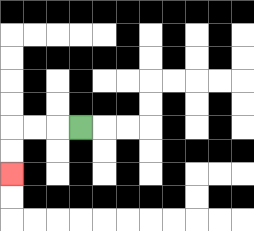{'start': '[3, 5]', 'end': '[0, 7]', 'path_directions': 'L,L,L,D,D', 'path_coordinates': '[[3, 5], [2, 5], [1, 5], [0, 5], [0, 6], [0, 7]]'}